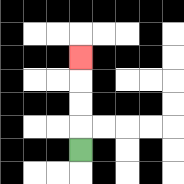{'start': '[3, 6]', 'end': '[3, 2]', 'path_directions': 'U,U,U,U', 'path_coordinates': '[[3, 6], [3, 5], [3, 4], [3, 3], [3, 2]]'}